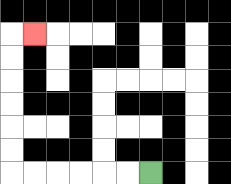{'start': '[6, 7]', 'end': '[1, 1]', 'path_directions': 'L,L,L,L,L,L,U,U,U,U,U,U,R', 'path_coordinates': '[[6, 7], [5, 7], [4, 7], [3, 7], [2, 7], [1, 7], [0, 7], [0, 6], [0, 5], [0, 4], [0, 3], [0, 2], [0, 1], [1, 1]]'}